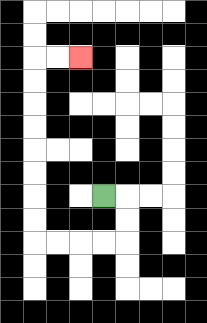{'start': '[4, 8]', 'end': '[3, 2]', 'path_directions': 'R,D,D,L,L,L,L,U,U,U,U,U,U,U,U,R,R', 'path_coordinates': '[[4, 8], [5, 8], [5, 9], [5, 10], [4, 10], [3, 10], [2, 10], [1, 10], [1, 9], [1, 8], [1, 7], [1, 6], [1, 5], [1, 4], [1, 3], [1, 2], [2, 2], [3, 2]]'}